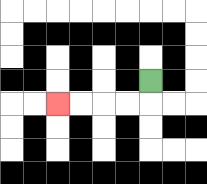{'start': '[6, 3]', 'end': '[2, 4]', 'path_directions': 'D,L,L,L,L', 'path_coordinates': '[[6, 3], [6, 4], [5, 4], [4, 4], [3, 4], [2, 4]]'}